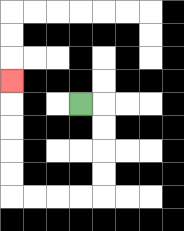{'start': '[3, 4]', 'end': '[0, 3]', 'path_directions': 'R,D,D,D,D,L,L,L,L,U,U,U,U,U', 'path_coordinates': '[[3, 4], [4, 4], [4, 5], [4, 6], [4, 7], [4, 8], [3, 8], [2, 8], [1, 8], [0, 8], [0, 7], [0, 6], [0, 5], [0, 4], [0, 3]]'}